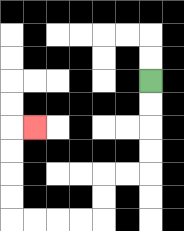{'start': '[6, 3]', 'end': '[1, 5]', 'path_directions': 'D,D,D,D,L,L,D,D,L,L,L,L,U,U,U,U,R', 'path_coordinates': '[[6, 3], [6, 4], [6, 5], [6, 6], [6, 7], [5, 7], [4, 7], [4, 8], [4, 9], [3, 9], [2, 9], [1, 9], [0, 9], [0, 8], [0, 7], [0, 6], [0, 5], [1, 5]]'}